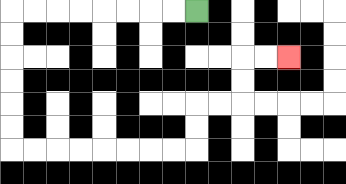{'start': '[8, 0]', 'end': '[12, 2]', 'path_directions': 'L,L,L,L,L,L,L,L,D,D,D,D,D,D,R,R,R,R,R,R,R,R,U,U,R,R,U,U,R,R', 'path_coordinates': '[[8, 0], [7, 0], [6, 0], [5, 0], [4, 0], [3, 0], [2, 0], [1, 0], [0, 0], [0, 1], [0, 2], [0, 3], [0, 4], [0, 5], [0, 6], [1, 6], [2, 6], [3, 6], [4, 6], [5, 6], [6, 6], [7, 6], [8, 6], [8, 5], [8, 4], [9, 4], [10, 4], [10, 3], [10, 2], [11, 2], [12, 2]]'}